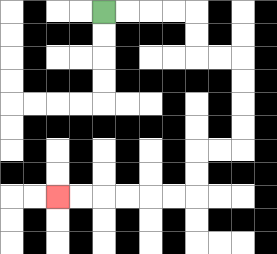{'start': '[4, 0]', 'end': '[2, 8]', 'path_directions': 'R,R,R,R,D,D,R,R,D,D,D,D,L,L,D,D,L,L,L,L,L,L', 'path_coordinates': '[[4, 0], [5, 0], [6, 0], [7, 0], [8, 0], [8, 1], [8, 2], [9, 2], [10, 2], [10, 3], [10, 4], [10, 5], [10, 6], [9, 6], [8, 6], [8, 7], [8, 8], [7, 8], [6, 8], [5, 8], [4, 8], [3, 8], [2, 8]]'}